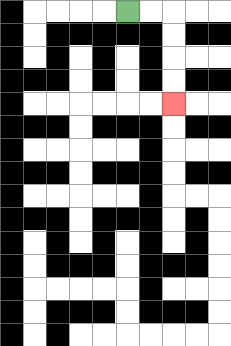{'start': '[5, 0]', 'end': '[7, 4]', 'path_directions': 'R,R,D,D,D,D', 'path_coordinates': '[[5, 0], [6, 0], [7, 0], [7, 1], [7, 2], [7, 3], [7, 4]]'}